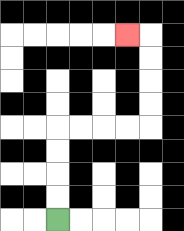{'start': '[2, 9]', 'end': '[5, 1]', 'path_directions': 'U,U,U,U,R,R,R,R,U,U,U,U,L', 'path_coordinates': '[[2, 9], [2, 8], [2, 7], [2, 6], [2, 5], [3, 5], [4, 5], [5, 5], [6, 5], [6, 4], [6, 3], [6, 2], [6, 1], [5, 1]]'}